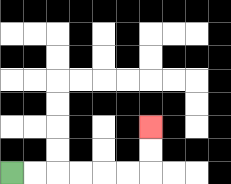{'start': '[0, 7]', 'end': '[6, 5]', 'path_directions': 'R,R,R,R,R,R,U,U', 'path_coordinates': '[[0, 7], [1, 7], [2, 7], [3, 7], [4, 7], [5, 7], [6, 7], [6, 6], [6, 5]]'}